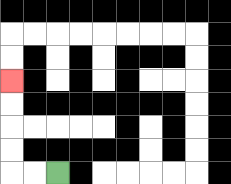{'start': '[2, 7]', 'end': '[0, 3]', 'path_directions': 'L,L,U,U,U,U', 'path_coordinates': '[[2, 7], [1, 7], [0, 7], [0, 6], [0, 5], [0, 4], [0, 3]]'}